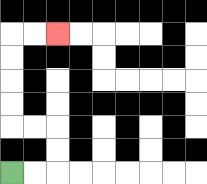{'start': '[0, 7]', 'end': '[2, 1]', 'path_directions': 'R,R,U,U,L,L,U,U,U,U,R,R', 'path_coordinates': '[[0, 7], [1, 7], [2, 7], [2, 6], [2, 5], [1, 5], [0, 5], [0, 4], [0, 3], [0, 2], [0, 1], [1, 1], [2, 1]]'}